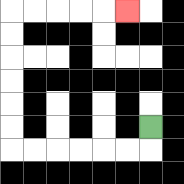{'start': '[6, 5]', 'end': '[5, 0]', 'path_directions': 'D,L,L,L,L,L,L,U,U,U,U,U,U,R,R,R,R,R', 'path_coordinates': '[[6, 5], [6, 6], [5, 6], [4, 6], [3, 6], [2, 6], [1, 6], [0, 6], [0, 5], [0, 4], [0, 3], [0, 2], [0, 1], [0, 0], [1, 0], [2, 0], [3, 0], [4, 0], [5, 0]]'}